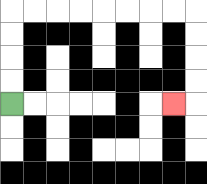{'start': '[0, 4]', 'end': '[7, 4]', 'path_directions': 'U,U,U,U,R,R,R,R,R,R,R,R,D,D,D,D,L', 'path_coordinates': '[[0, 4], [0, 3], [0, 2], [0, 1], [0, 0], [1, 0], [2, 0], [3, 0], [4, 0], [5, 0], [6, 0], [7, 0], [8, 0], [8, 1], [8, 2], [8, 3], [8, 4], [7, 4]]'}